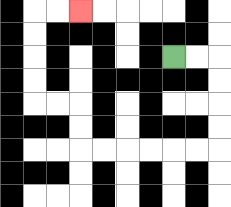{'start': '[7, 2]', 'end': '[3, 0]', 'path_directions': 'R,R,D,D,D,D,L,L,L,L,L,L,U,U,L,L,U,U,U,U,R,R', 'path_coordinates': '[[7, 2], [8, 2], [9, 2], [9, 3], [9, 4], [9, 5], [9, 6], [8, 6], [7, 6], [6, 6], [5, 6], [4, 6], [3, 6], [3, 5], [3, 4], [2, 4], [1, 4], [1, 3], [1, 2], [1, 1], [1, 0], [2, 0], [3, 0]]'}